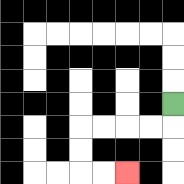{'start': '[7, 4]', 'end': '[5, 7]', 'path_directions': 'D,L,L,L,L,D,D,R,R', 'path_coordinates': '[[7, 4], [7, 5], [6, 5], [5, 5], [4, 5], [3, 5], [3, 6], [3, 7], [4, 7], [5, 7]]'}